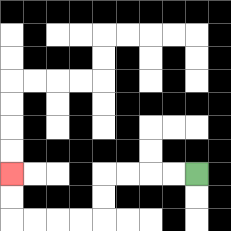{'start': '[8, 7]', 'end': '[0, 7]', 'path_directions': 'L,L,L,L,D,D,L,L,L,L,U,U', 'path_coordinates': '[[8, 7], [7, 7], [6, 7], [5, 7], [4, 7], [4, 8], [4, 9], [3, 9], [2, 9], [1, 9], [0, 9], [0, 8], [0, 7]]'}